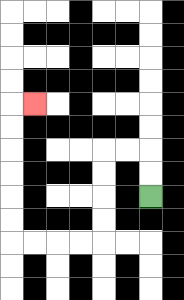{'start': '[6, 8]', 'end': '[1, 4]', 'path_directions': 'U,U,L,L,D,D,D,D,L,L,L,L,U,U,U,U,U,U,R', 'path_coordinates': '[[6, 8], [6, 7], [6, 6], [5, 6], [4, 6], [4, 7], [4, 8], [4, 9], [4, 10], [3, 10], [2, 10], [1, 10], [0, 10], [0, 9], [0, 8], [0, 7], [0, 6], [0, 5], [0, 4], [1, 4]]'}